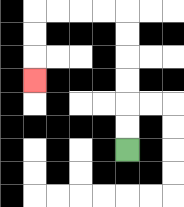{'start': '[5, 6]', 'end': '[1, 3]', 'path_directions': 'U,U,U,U,U,U,L,L,L,L,D,D,D', 'path_coordinates': '[[5, 6], [5, 5], [5, 4], [5, 3], [5, 2], [5, 1], [5, 0], [4, 0], [3, 0], [2, 0], [1, 0], [1, 1], [1, 2], [1, 3]]'}